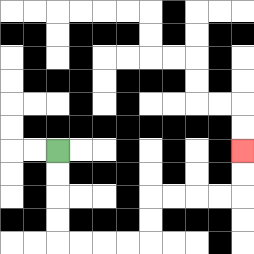{'start': '[2, 6]', 'end': '[10, 6]', 'path_directions': 'D,D,D,D,R,R,R,R,U,U,R,R,R,R,U,U', 'path_coordinates': '[[2, 6], [2, 7], [2, 8], [2, 9], [2, 10], [3, 10], [4, 10], [5, 10], [6, 10], [6, 9], [6, 8], [7, 8], [8, 8], [9, 8], [10, 8], [10, 7], [10, 6]]'}